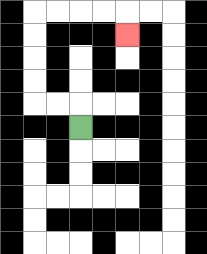{'start': '[3, 5]', 'end': '[5, 1]', 'path_directions': 'U,L,L,U,U,U,U,R,R,R,R,D', 'path_coordinates': '[[3, 5], [3, 4], [2, 4], [1, 4], [1, 3], [1, 2], [1, 1], [1, 0], [2, 0], [3, 0], [4, 0], [5, 0], [5, 1]]'}